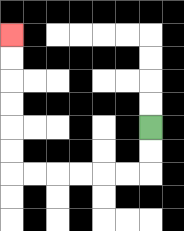{'start': '[6, 5]', 'end': '[0, 1]', 'path_directions': 'D,D,L,L,L,L,L,L,U,U,U,U,U,U', 'path_coordinates': '[[6, 5], [6, 6], [6, 7], [5, 7], [4, 7], [3, 7], [2, 7], [1, 7], [0, 7], [0, 6], [0, 5], [0, 4], [0, 3], [0, 2], [0, 1]]'}